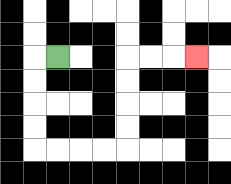{'start': '[2, 2]', 'end': '[8, 2]', 'path_directions': 'L,D,D,D,D,R,R,R,R,U,U,U,U,R,R,R', 'path_coordinates': '[[2, 2], [1, 2], [1, 3], [1, 4], [1, 5], [1, 6], [2, 6], [3, 6], [4, 6], [5, 6], [5, 5], [5, 4], [5, 3], [5, 2], [6, 2], [7, 2], [8, 2]]'}